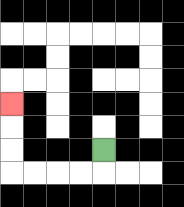{'start': '[4, 6]', 'end': '[0, 4]', 'path_directions': 'D,L,L,L,L,U,U,U', 'path_coordinates': '[[4, 6], [4, 7], [3, 7], [2, 7], [1, 7], [0, 7], [0, 6], [0, 5], [0, 4]]'}